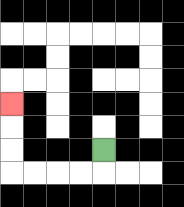{'start': '[4, 6]', 'end': '[0, 4]', 'path_directions': 'D,L,L,L,L,U,U,U', 'path_coordinates': '[[4, 6], [4, 7], [3, 7], [2, 7], [1, 7], [0, 7], [0, 6], [0, 5], [0, 4]]'}